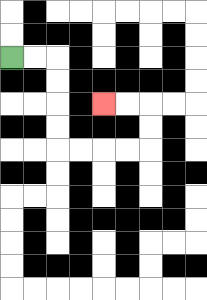{'start': '[0, 2]', 'end': '[4, 4]', 'path_directions': 'R,R,D,D,D,D,R,R,R,R,U,U,L,L', 'path_coordinates': '[[0, 2], [1, 2], [2, 2], [2, 3], [2, 4], [2, 5], [2, 6], [3, 6], [4, 6], [5, 6], [6, 6], [6, 5], [6, 4], [5, 4], [4, 4]]'}